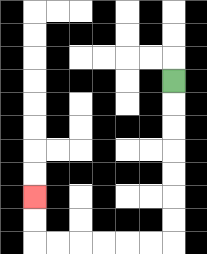{'start': '[7, 3]', 'end': '[1, 8]', 'path_directions': 'D,D,D,D,D,D,D,L,L,L,L,L,L,U,U', 'path_coordinates': '[[7, 3], [7, 4], [7, 5], [7, 6], [7, 7], [7, 8], [7, 9], [7, 10], [6, 10], [5, 10], [4, 10], [3, 10], [2, 10], [1, 10], [1, 9], [1, 8]]'}